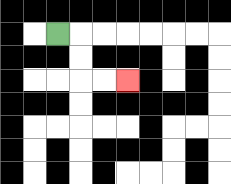{'start': '[2, 1]', 'end': '[5, 3]', 'path_directions': 'R,D,D,R,R', 'path_coordinates': '[[2, 1], [3, 1], [3, 2], [3, 3], [4, 3], [5, 3]]'}